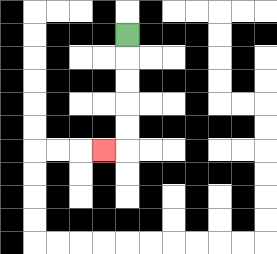{'start': '[5, 1]', 'end': '[4, 6]', 'path_directions': 'D,D,D,D,D,L', 'path_coordinates': '[[5, 1], [5, 2], [5, 3], [5, 4], [5, 5], [5, 6], [4, 6]]'}